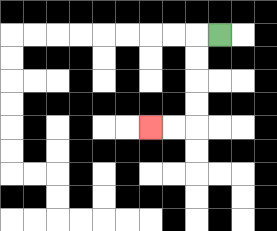{'start': '[9, 1]', 'end': '[6, 5]', 'path_directions': 'L,D,D,D,D,L,L', 'path_coordinates': '[[9, 1], [8, 1], [8, 2], [8, 3], [8, 4], [8, 5], [7, 5], [6, 5]]'}